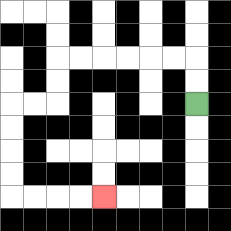{'start': '[8, 4]', 'end': '[4, 8]', 'path_directions': 'U,U,L,L,L,L,L,L,D,D,L,L,D,D,D,D,R,R,R,R', 'path_coordinates': '[[8, 4], [8, 3], [8, 2], [7, 2], [6, 2], [5, 2], [4, 2], [3, 2], [2, 2], [2, 3], [2, 4], [1, 4], [0, 4], [0, 5], [0, 6], [0, 7], [0, 8], [1, 8], [2, 8], [3, 8], [4, 8]]'}